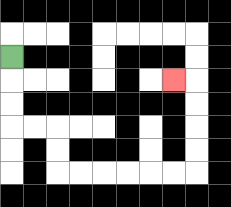{'start': '[0, 2]', 'end': '[7, 3]', 'path_directions': 'D,D,D,R,R,D,D,R,R,R,R,R,R,U,U,U,U,L', 'path_coordinates': '[[0, 2], [0, 3], [0, 4], [0, 5], [1, 5], [2, 5], [2, 6], [2, 7], [3, 7], [4, 7], [5, 7], [6, 7], [7, 7], [8, 7], [8, 6], [8, 5], [8, 4], [8, 3], [7, 3]]'}